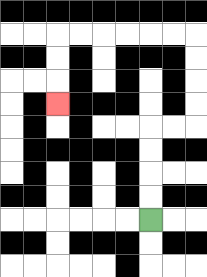{'start': '[6, 9]', 'end': '[2, 4]', 'path_directions': 'U,U,U,U,R,R,U,U,U,U,L,L,L,L,L,L,D,D,D', 'path_coordinates': '[[6, 9], [6, 8], [6, 7], [6, 6], [6, 5], [7, 5], [8, 5], [8, 4], [8, 3], [8, 2], [8, 1], [7, 1], [6, 1], [5, 1], [4, 1], [3, 1], [2, 1], [2, 2], [2, 3], [2, 4]]'}